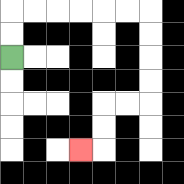{'start': '[0, 2]', 'end': '[3, 6]', 'path_directions': 'U,U,R,R,R,R,R,R,D,D,D,D,L,L,D,D,L', 'path_coordinates': '[[0, 2], [0, 1], [0, 0], [1, 0], [2, 0], [3, 0], [4, 0], [5, 0], [6, 0], [6, 1], [6, 2], [6, 3], [6, 4], [5, 4], [4, 4], [4, 5], [4, 6], [3, 6]]'}